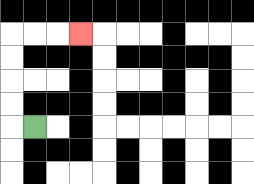{'start': '[1, 5]', 'end': '[3, 1]', 'path_directions': 'L,U,U,U,U,R,R,R', 'path_coordinates': '[[1, 5], [0, 5], [0, 4], [0, 3], [0, 2], [0, 1], [1, 1], [2, 1], [3, 1]]'}